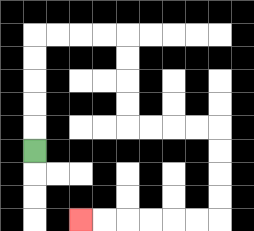{'start': '[1, 6]', 'end': '[3, 9]', 'path_directions': 'U,U,U,U,U,R,R,R,R,D,D,D,D,R,R,R,R,D,D,D,D,L,L,L,L,L,L', 'path_coordinates': '[[1, 6], [1, 5], [1, 4], [1, 3], [1, 2], [1, 1], [2, 1], [3, 1], [4, 1], [5, 1], [5, 2], [5, 3], [5, 4], [5, 5], [6, 5], [7, 5], [8, 5], [9, 5], [9, 6], [9, 7], [9, 8], [9, 9], [8, 9], [7, 9], [6, 9], [5, 9], [4, 9], [3, 9]]'}